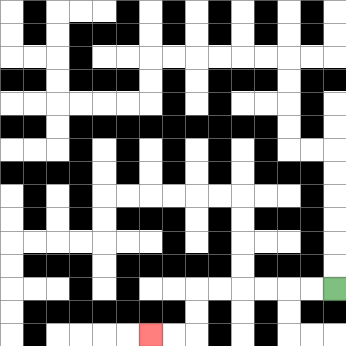{'start': '[14, 12]', 'end': '[6, 14]', 'path_directions': 'L,L,L,L,L,L,D,D,L,L', 'path_coordinates': '[[14, 12], [13, 12], [12, 12], [11, 12], [10, 12], [9, 12], [8, 12], [8, 13], [8, 14], [7, 14], [6, 14]]'}